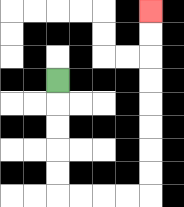{'start': '[2, 3]', 'end': '[6, 0]', 'path_directions': 'D,D,D,D,D,R,R,R,R,U,U,U,U,U,U,U,U', 'path_coordinates': '[[2, 3], [2, 4], [2, 5], [2, 6], [2, 7], [2, 8], [3, 8], [4, 8], [5, 8], [6, 8], [6, 7], [6, 6], [6, 5], [6, 4], [6, 3], [6, 2], [6, 1], [6, 0]]'}